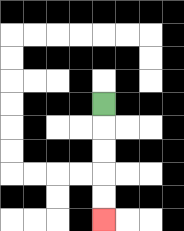{'start': '[4, 4]', 'end': '[4, 9]', 'path_directions': 'D,D,D,D,D', 'path_coordinates': '[[4, 4], [4, 5], [4, 6], [4, 7], [4, 8], [4, 9]]'}